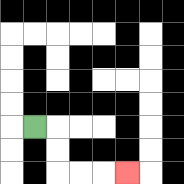{'start': '[1, 5]', 'end': '[5, 7]', 'path_directions': 'R,D,D,R,R,R', 'path_coordinates': '[[1, 5], [2, 5], [2, 6], [2, 7], [3, 7], [4, 7], [5, 7]]'}